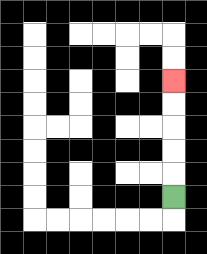{'start': '[7, 8]', 'end': '[7, 3]', 'path_directions': 'U,U,U,U,U', 'path_coordinates': '[[7, 8], [7, 7], [7, 6], [7, 5], [7, 4], [7, 3]]'}